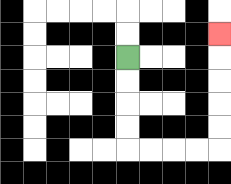{'start': '[5, 2]', 'end': '[9, 1]', 'path_directions': 'D,D,D,D,R,R,R,R,U,U,U,U,U', 'path_coordinates': '[[5, 2], [5, 3], [5, 4], [5, 5], [5, 6], [6, 6], [7, 6], [8, 6], [9, 6], [9, 5], [9, 4], [9, 3], [9, 2], [9, 1]]'}